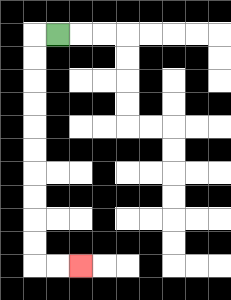{'start': '[2, 1]', 'end': '[3, 11]', 'path_directions': 'L,D,D,D,D,D,D,D,D,D,D,R,R', 'path_coordinates': '[[2, 1], [1, 1], [1, 2], [1, 3], [1, 4], [1, 5], [1, 6], [1, 7], [1, 8], [1, 9], [1, 10], [1, 11], [2, 11], [3, 11]]'}